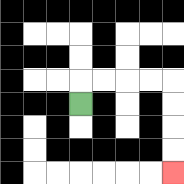{'start': '[3, 4]', 'end': '[7, 7]', 'path_directions': 'U,R,R,R,R,D,D,D,D', 'path_coordinates': '[[3, 4], [3, 3], [4, 3], [5, 3], [6, 3], [7, 3], [7, 4], [7, 5], [7, 6], [7, 7]]'}